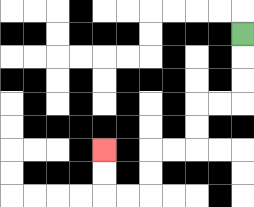{'start': '[10, 1]', 'end': '[4, 6]', 'path_directions': 'D,D,D,L,L,D,D,L,L,D,D,L,L,U,U', 'path_coordinates': '[[10, 1], [10, 2], [10, 3], [10, 4], [9, 4], [8, 4], [8, 5], [8, 6], [7, 6], [6, 6], [6, 7], [6, 8], [5, 8], [4, 8], [4, 7], [4, 6]]'}